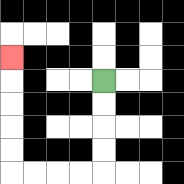{'start': '[4, 3]', 'end': '[0, 2]', 'path_directions': 'D,D,D,D,L,L,L,L,U,U,U,U,U', 'path_coordinates': '[[4, 3], [4, 4], [4, 5], [4, 6], [4, 7], [3, 7], [2, 7], [1, 7], [0, 7], [0, 6], [0, 5], [0, 4], [0, 3], [0, 2]]'}